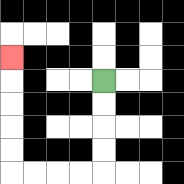{'start': '[4, 3]', 'end': '[0, 2]', 'path_directions': 'D,D,D,D,L,L,L,L,U,U,U,U,U', 'path_coordinates': '[[4, 3], [4, 4], [4, 5], [4, 6], [4, 7], [3, 7], [2, 7], [1, 7], [0, 7], [0, 6], [0, 5], [0, 4], [0, 3], [0, 2]]'}